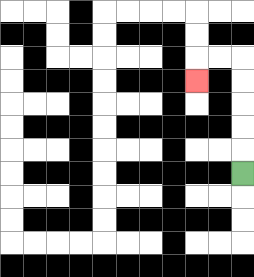{'start': '[10, 7]', 'end': '[8, 3]', 'path_directions': 'U,U,U,U,U,L,L,D', 'path_coordinates': '[[10, 7], [10, 6], [10, 5], [10, 4], [10, 3], [10, 2], [9, 2], [8, 2], [8, 3]]'}